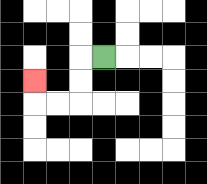{'start': '[4, 2]', 'end': '[1, 3]', 'path_directions': 'L,D,D,L,L,U', 'path_coordinates': '[[4, 2], [3, 2], [3, 3], [3, 4], [2, 4], [1, 4], [1, 3]]'}